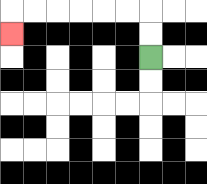{'start': '[6, 2]', 'end': '[0, 1]', 'path_directions': 'U,U,L,L,L,L,L,L,D', 'path_coordinates': '[[6, 2], [6, 1], [6, 0], [5, 0], [4, 0], [3, 0], [2, 0], [1, 0], [0, 0], [0, 1]]'}